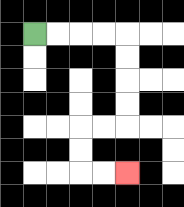{'start': '[1, 1]', 'end': '[5, 7]', 'path_directions': 'R,R,R,R,D,D,D,D,L,L,D,D,R,R', 'path_coordinates': '[[1, 1], [2, 1], [3, 1], [4, 1], [5, 1], [5, 2], [5, 3], [5, 4], [5, 5], [4, 5], [3, 5], [3, 6], [3, 7], [4, 7], [5, 7]]'}